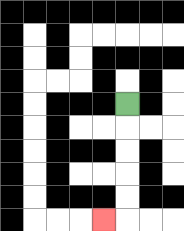{'start': '[5, 4]', 'end': '[4, 9]', 'path_directions': 'D,D,D,D,D,L', 'path_coordinates': '[[5, 4], [5, 5], [5, 6], [5, 7], [5, 8], [5, 9], [4, 9]]'}